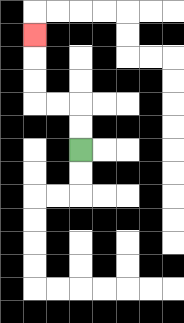{'start': '[3, 6]', 'end': '[1, 1]', 'path_directions': 'U,U,L,L,U,U,U', 'path_coordinates': '[[3, 6], [3, 5], [3, 4], [2, 4], [1, 4], [1, 3], [1, 2], [1, 1]]'}